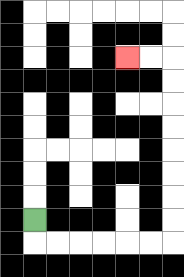{'start': '[1, 9]', 'end': '[5, 2]', 'path_directions': 'D,R,R,R,R,R,R,U,U,U,U,U,U,U,U,L,L', 'path_coordinates': '[[1, 9], [1, 10], [2, 10], [3, 10], [4, 10], [5, 10], [6, 10], [7, 10], [7, 9], [7, 8], [7, 7], [7, 6], [7, 5], [7, 4], [7, 3], [7, 2], [6, 2], [5, 2]]'}